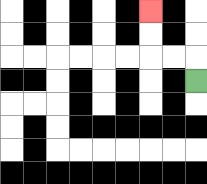{'start': '[8, 3]', 'end': '[6, 0]', 'path_directions': 'U,L,L,U,U', 'path_coordinates': '[[8, 3], [8, 2], [7, 2], [6, 2], [6, 1], [6, 0]]'}